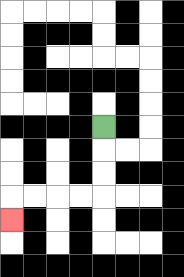{'start': '[4, 5]', 'end': '[0, 9]', 'path_directions': 'D,D,D,L,L,L,L,D', 'path_coordinates': '[[4, 5], [4, 6], [4, 7], [4, 8], [3, 8], [2, 8], [1, 8], [0, 8], [0, 9]]'}